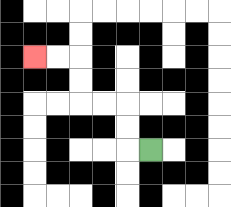{'start': '[6, 6]', 'end': '[1, 2]', 'path_directions': 'L,U,U,L,L,U,U,L,L', 'path_coordinates': '[[6, 6], [5, 6], [5, 5], [5, 4], [4, 4], [3, 4], [3, 3], [3, 2], [2, 2], [1, 2]]'}